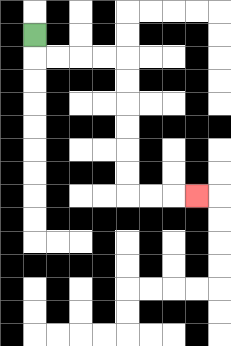{'start': '[1, 1]', 'end': '[8, 8]', 'path_directions': 'D,R,R,R,R,D,D,D,D,D,D,R,R,R', 'path_coordinates': '[[1, 1], [1, 2], [2, 2], [3, 2], [4, 2], [5, 2], [5, 3], [5, 4], [5, 5], [5, 6], [5, 7], [5, 8], [6, 8], [7, 8], [8, 8]]'}